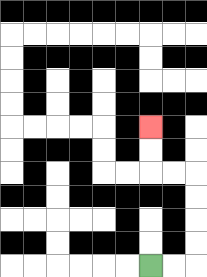{'start': '[6, 11]', 'end': '[6, 5]', 'path_directions': 'R,R,U,U,U,U,L,L,U,U', 'path_coordinates': '[[6, 11], [7, 11], [8, 11], [8, 10], [8, 9], [8, 8], [8, 7], [7, 7], [6, 7], [6, 6], [6, 5]]'}